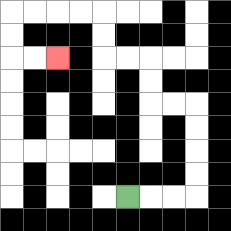{'start': '[5, 8]', 'end': '[2, 2]', 'path_directions': 'R,R,R,U,U,U,U,L,L,U,U,L,L,U,U,L,L,L,L,D,D,R,R', 'path_coordinates': '[[5, 8], [6, 8], [7, 8], [8, 8], [8, 7], [8, 6], [8, 5], [8, 4], [7, 4], [6, 4], [6, 3], [6, 2], [5, 2], [4, 2], [4, 1], [4, 0], [3, 0], [2, 0], [1, 0], [0, 0], [0, 1], [0, 2], [1, 2], [2, 2]]'}